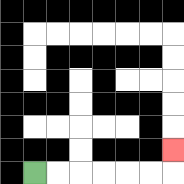{'start': '[1, 7]', 'end': '[7, 6]', 'path_directions': 'R,R,R,R,R,R,U', 'path_coordinates': '[[1, 7], [2, 7], [3, 7], [4, 7], [5, 7], [6, 7], [7, 7], [7, 6]]'}